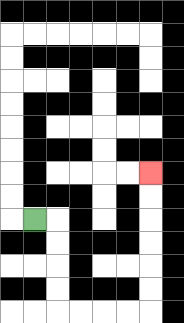{'start': '[1, 9]', 'end': '[6, 7]', 'path_directions': 'R,D,D,D,D,R,R,R,R,U,U,U,U,U,U', 'path_coordinates': '[[1, 9], [2, 9], [2, 10], [2, 11], [2, 12], [2, 13], [3, 13], [4, 13], [5, 13], [6, 13], [6, 12], [6, 11], [6, 10], [6, 9], [6, 8], [6, 7]]'}